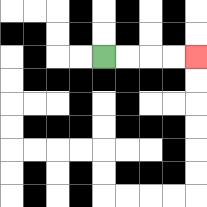{'start': '[4, 2]', 'end': '[8, 2]', 'path_directions': 'R,R,R,R', 'path_coordinates': '[[4, 2], [5, 2], [6, 2], [7, 2], [8, 2]]'}